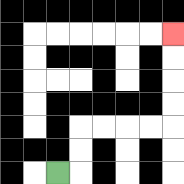{'start': '[2, 7]', 'end': '[7, 1]', 'path_directions': 'R,U,U,R,R,R,R,U,U,U,U', 'path_coordinates': '[[2, 7], [3, 7], [3, 6], [3, 5], [4, 5], [5, 5], [6, 5], [7, 5], [7, 4], [7, 3], [7, 2], [7, 1]]'}